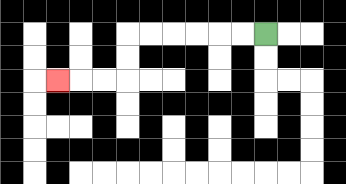{'start': '[11, 1]', 'end': '[2, 3]', 'path_directions': 'L,L,L,L,L,L,D,D,L,L,L', 'path_coordinates': '[[11, 1], [10, 1], [9, 1], [8, 1], [7, 1], [6, 1], [5, 1], [5, 2], [5, 3], [4, 3], [3, 3], [2, 3]]'}